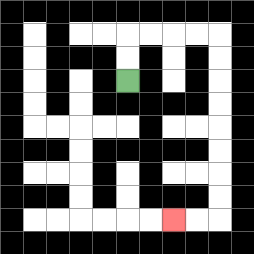{'start': '[5, 3]', 'end': '[7, 9]', 'path_directions': 'U,U,R,R,R,R,D,D,D,D,D,D,D,D,L,L', 'path_coordinates': '[[5, 3], [5, 2], [5, 1], [6, 1], [7, 1], [8, 1], [9, 1], [9, 2], [9, 3], [9, 4], [9, 5], [9, 6], [9, 7], [9, 8], [9, 9], [8, 9], [7, 9]]'}